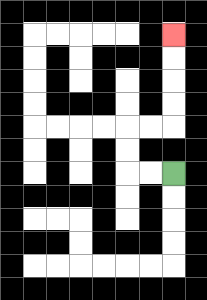{'start': '[7, 7]', 'end': '[7, 1]', 'path_directions': 'L,L,U,U,R,R,U,U,U,U', 'path_coordinates': '[[7, 7], [6, 7], [5, 7], [5, 6], [5, 5], [6, 5], [7, 5], [7, 4], [7, 3], [7, 2], [7, 1]]'}